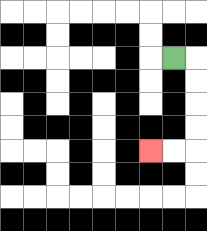{'start': '[7, 2]', 'end': '[6, 6]', 'path_directions': 'R,D,D,D,D,L,L', 'path_coordinates': '[[7, 2], [8, 2], [8, 3], [8, 4], [8, 5], [8, 6], [7, 6], [6, 6]]'}